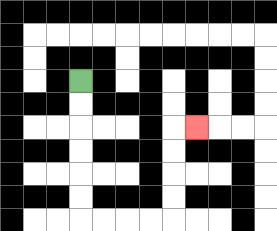{'start': '[3, 3]', 'end': '[8, 5]', 'path_directions': 'D,D,D,D,D,D,R,R,R,R,U,U,U,U,R', 'path_coordinates': '[[3, 3], [3, 4], [3, 5], [3, 6], [3, 7], [3, 8], [3, 9], [4, 9], [5, 9], [6, 9], [7, 9], [7, 8], [7, 7], [7, 6], [7, 5], [8, 5]]'}